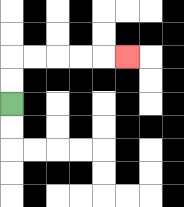{'start': '[0, 4]', 'end': '[5, 2]', 'path_directions': 'U,U,R,R,R,R,R', 'path_coordinates': '[[0, 4], [0, 3], [0, 2], [1, 2], [2, 2], [3, 2], [4, 2], [5, 2]]'}